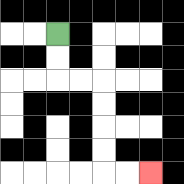{'start': '[2, 1]', 'end': '[6, 7]', 'path_directions': 'D,D,R,R,D,D,D,D,R,R', 'path_coordinates': '[[2, 1], [2, 2], [2, 3], [3, 3], [4, 3], [4, 4], [4, 5], [4, 6], [4, 7], [5, 7], [6, 7]]'}